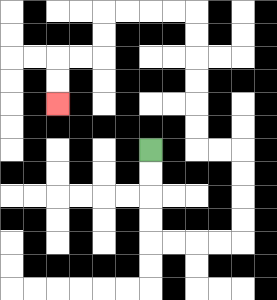{'start': '[6, 6]', 'end': '[2, 4]', 'path_directions': 'D,D,D,D,R,R,R,R,U,U,U,U,L,L,U,U,U,U,U,U,L,L,L,L,D,D,L,L,D,D', 'path_coordinates': '[[6, 6], [6, 7], [6, 8], [6, 9], [6, 10], [7, 10], [8, 10], [9, 10], [10, 10], [10, 9], [10, 8], [10, 7], [10, 6], [9, 6], [8, 6], [8, 5], [8, 4], [8, 3], [8, 2], [8, 1], [8, 0], [7, 0], [6, 0], [5, 0], [4, 0], [4, 1], [4, 2], [3, 2], [2, 2], [2, 3], [2, 4]]'}